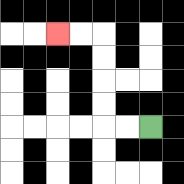{'start': '[6, 5]', 'end': '[2, 1]', 'path_directions': 'L,L,U,U,U,U,L,L', 'path_coordinates': '[[6, 5], [5, 5], [4, 5], [4, 4], [4, 3], [4, 2], [4, 1], [3, 1], [2, 1]]'}